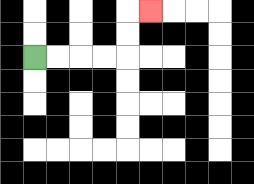{'start': '[1, 2]', 'end': '[6, 0]', 'path_directions': 'R,R,R,R,U,U,R', 'path_coordinates': '[[1, 2], [2, 2], [3, 2], [4, 2], [5, 2], [5, 1], [5, 0], [6, 0]]'}